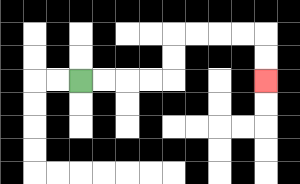{'start': '[3, 3]', 'end': '[11, 3]', 'path_directions': 'R,R,R,R,U,U,R,R,R,R,D,D', 'path_coordinates': '[[3, 3], [4, 3], [5, 3], [6, 3], [7, 3], [7, 2], [7, 1], [8, 1], [9, 1], [10, 1], [11, 1], [11, 2], [11, 3]]'}